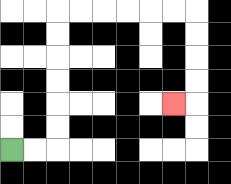{'start': '[0, 6]', 'end': '[7, 4]', 'path_directions': 'R,R,U,U,U,U,U,U,R,R,R,R,R,R,D,D,D,D,L', 'path_coordinates': '[[0, 6], [1, 6], [2, 6], [2, 5], [2, 4], [2, 3], [2, 2], [2, 1], [2, 0], [3, 0], [4, 0], [5, 0], [6, 0], [7, 0], [8, 0], [8, 1], [8, 2], [8, 3], [8, 4], [7, 4]]'}